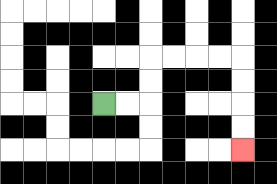{'start': '[4, 4]', 'end': '[10, 6]', 'path_directions': 'R,R,U,U,R,R,R,R,D,D,D,D', 'path_coordinates': '[[4, 4], [5, 4], [6, 4], [6, 3], [6, 2], [7, 2], [8, 2], [9, 2], [10, 2], [10, 3], [10, 4], [10, 5], [10, 6]]'}